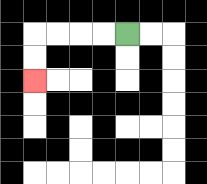{'start': '[5, 1]', 'end': '[1, 3]', 'path_directions': 'L,L,L,L,D,D', 'path_coordinates': '[[5, 1], [4, 1], [3, 1], [2, 1], [1, 1], [1, 2], [1, 3]]'}